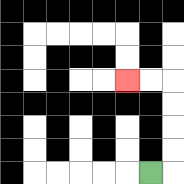{'start': '[6, 7]', 'end': '[5, 3]', 'path_directions': 'R,U,U,U,U,L,L', 'path_coordinates': '[[6, 7], [7, 7], [7, 6], [7, 5], [7, 4], [7, 3], [6, 3], [5, 3]]'}